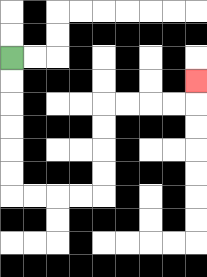{'start': '[0, 2]', 'end': '[8, 3]', 'path_directions': 'D,D,D,D,D,D,R,R,R,R,U,U,U,U,R,R,R,R,U', 'path_coordinates': '[[0, 2], [0, 3], [0, 4], [0, 5], [0, 6], [0, 7], [0, 8], [1, 8], [2, 8], [3, 8], [4, 8], [4, 7], [4, 6], [4, 5], [4, 4], [5, 4], [6, 4], [7, 4], [8, 4], [8, 3]]'}